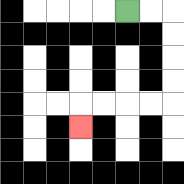{'start': '[5, 0]', 'end': '[3, 5]', 'path_directions': 'R,R,D,D,D,D,L,L,L,L,D', 'path_coordinates': '[[5, 0], [6, 0], [7, 0], [7, 1], [7, 2], [7, 3], [7, 4], [6, 4], [5, 4], [4, 4], [3, 4], [3, 5]]'}